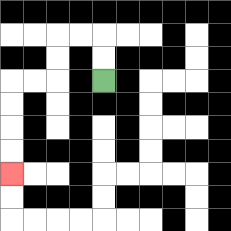{'start': '[4, 3]', 'end': '[0, 7]', 'path_directions': 'U,U,L,L,D,D,L,L,D,D,D,D', 'path_coordinates': '[[4, 3], [4, 2], [4, 1], [3, 1], [2, 1], [2, 2], [2, 3], [1, 3], [0, 3], [0, 4], [0, 5], [0, 6], [0, 7]]'}